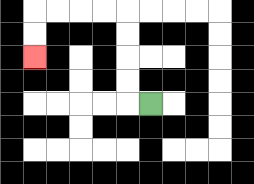{'start': '[6, 4]', 'end': '[1, 2]', 'path_directions': 'L,U,U,U,U,L,L,L,L,D,D', 'path_coordinates': '[[6, 4], [5, 4], [5, 3], [5, 2], [5, 1], [5, 0], [4, 0], [3, 0], [2, 0], [1, 0], [1, 1], [1, 2]]'}